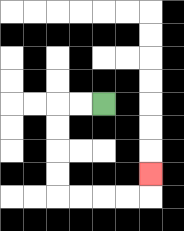{'start': '[4, 4]', 'end': '[6, 7]', 'path_directions': 'L,L,D,D,D,D,R,R,R,R,U', 'path_coordinates': '[[4, 4], [3, 4], [2, 4], [2, 5], [2, 6], [2, 7], [2, 8], [3, 8], [4, 8], [5, 8], [6, 8], [6, 7]]'}